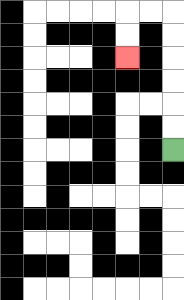{'start': '[7, 6]', 'end': '[5, 2]', 'path_directions': 'U,U,U,U,U,U,L,L,D,D', 'path_coordinates': '[[7, 6], [7, 5], [7, 4], [7, 3], [7, 2], [7, 1], [7, 0], [6, 0], [5, 0], [5, 1], [5, 2]]'}